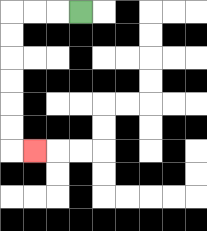{'start': '[3, 0]', 'end': '[1, 6]', 'path_directions': 'L,L,L,D,D,D,D,D,D,R', 'path_coordinates': '[[3, 0], [2, 0], [1, 0], [0, 0], [0, 1], [0, 2], [0, 3], [0, 4], [0, 5], [0, 6], [1, 6]]'}